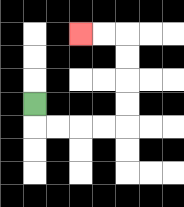{'start': '[1, 4]', 'end': '[3, 1]', 'path_directions': 'D,R,R,R,R,U,U,U,U,L,L', 'path_coordinates': '[[1, 4], [1, 5], [2, 5], [3, 5], [4, 5], [5, 5], [5, 4], [5, 3], [5, 2], [5, 1], [4, 1], [3, 1]]'}